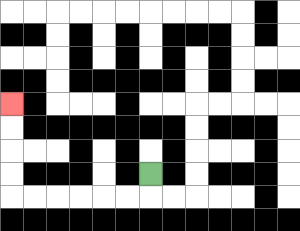{'start': '[6, 7]', 'end': '[0, 4]', 'path_directions': 'D,L,L,L,L,L,L,U,U,U,U', 'path_coordinates': '[[6, 7], [6, 8], [5, 8], [4, 8], [3, 8], [2, 8], [1, 8], [0, 8], [0, 7], [0, 6], [0, 5], [0, 4]]'}